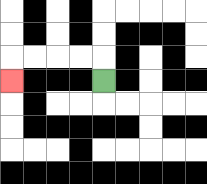{'start': '[4, 3]', 'end': '[0, 3]', 'path_directions': 'U,L,L,L,L,D', 'path_coordinates': '[[4, 3], [4, 2], [3, 2], [2, 2], [1, 2], [0, 2], [0, 3]]'}